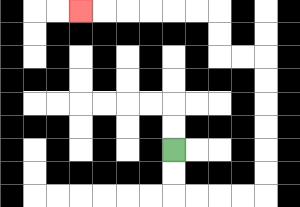{'start': '[7, 6]', 'end': '[3, 0]', 'path_directions': 'D,D,R,R,R,R,U,U,U,U,U,U,L,L,U,U,L,L,L,L,L,L', 'path_coordinates': '[[7, 6], [7, 7], [7, 8], [8, 8], [9, 8], [10, 8], [11, 8], [11, 7], [11, 6], [11, 5], [11, 4], [11, 3], [11, 2], [10, 2], [9, 2], [9, 1], [9, 0], [8, 0], [7, 0], [6, 0], [5, 0], [4, 0], [3, 0]]'}